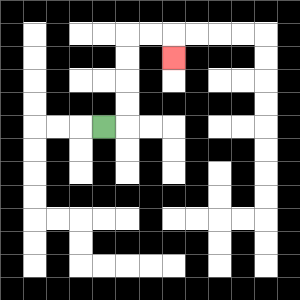{'start': '[4, 5]', 'end': '[7, 2]', 'path_directions': 'R,U,U,U,U,R,R,D', 'path_coordinates': '[[4, 5], [5, 5], [5, 4], [5, 3], [5, 2], [5, 1], [6, 1], [7, 1], [7, 2]]'}